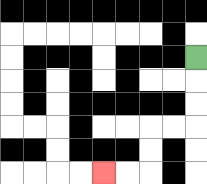{'start': '[8, 2]', 'end': '[4, 7]', 'path_directions': 'D,D,D,L,L,D,D,L,L', 'path_coordinates': '[[8, 2], [8, 3], [8, 4], [8, 5], [7, 5], [6, 5], [6, 6], [6, 7], [5, 7], [4, 7]]'}